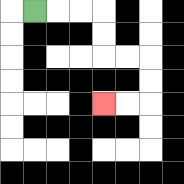{'start': '[1, 0]', 'end': '[4, 4]', 'path_directions': 'R,R,R,D,D,R,R,D,D,L,L', 'path_coordinates': '[[1, 0], [2, 0], [3, 0], [4, 0], [4, 1], [4, 2], [5, 2], [6, 2], [6, 3], [6, 4], [5, 4], [4, 4]]'}